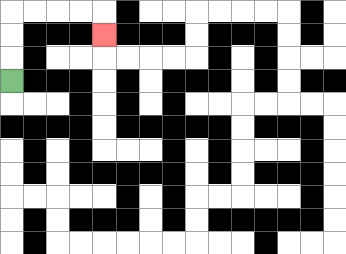{'start': '[0, 3]', 'end': '[4, 1]', 'path_directions': 'U,U,U,R,R,R,R,D', 'path_coordinates': '[[0, 3], [0, 2], [0, 1], [0, 0], [1, 0], [2, 0], [3, 0], [4, 0], [4, 1]]'}